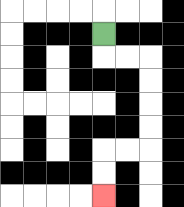{'start': '[4, 1]', 'end': '[4, 8]', 'path_directions': 'D,R,R,D,D,D,D,L,L,D,D', 'path_coordinates': '[[4, 1], [4, 2], [5, 2], [6, 2], [6, 3], [6, 4], [6, 5], [6, 6], [5, 6], [4, 6], [4, 7], [4, 8]]'}